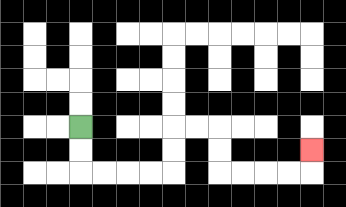{'start': '[3, 5]', 'end': '[13, 6]', 'path_directions': 'D,D,R,R,R,R,U,U,R,R,D,D,R,R,R,R,U', 'path_coordinates': '[[3, 5], [3, 6], [3, 7], [4, 7], [5, 7], [6, 7], [7, 7], [7, 6], [7, 5], [8, 5], [9, 5], [9, 6], [9, 7], [10, 7], [11, 7], [12, 7], [13, 7], [13, 6]]'}